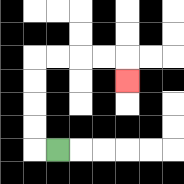{'start': '[2, 6]', 'end': '[5, 3]', 'path_directions': 'L,U,U,U,U,R,R,R,R,D', 'path_coordinates': '[[2, 6], [1, 6], [1, 5], [1, 4], [1, 3], [1, 2], [2, 2], [3, 2], [4, 2], [5, 2], [5, 3]]'}